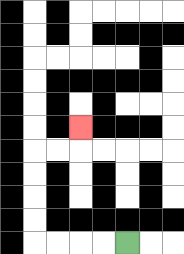{'start': '[5, 10]', 'end': '[3, 5]', 'path_directions': 'L,L,L,L,U,U,U,U,R,R,U', 'path_coordinates': '[[5, 10], [4, 10], [3, 10], [2, 10], [1, 10], [1, 9], [1, 8], [1, 7], [1, 6], [2, 6], [3, 6], [3, 5]]'}